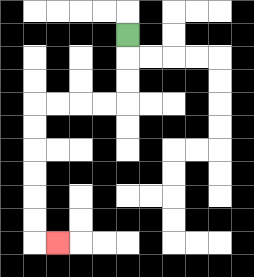{'start': '[5, 1]', 'end': '[2, 10]', 'path_directions': 'D,D,D,L,L,L,L,D,D,D,D,D,D,R', 'path_coordinates': '[[5, 1], [5, 2], [5, 3], [5, 4], [4, 4], [3, 4], [2, 4], [1, 4], [1, 5], [1, 6], [1, 7], [1, 8], [1, 9], [1, 10], [2, 10]]'}